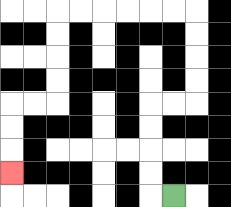{'start': '[7, 8]', 'end': '[0, 7]', 'path_directions': 'L,U,U,U,U,R,R,U,U,U,U,L,L,L,L,L,L,D,D,D,D,L,L,D,D,D', 'path_coordinates': '[[7, 8], [6, 8], [6, 7], [6, 6], [6, 5], [6, 4], [7, 4], [8, 4], [8, 3], [8, 2], [8, 1], [8, 0], [7, 0], [6, 0], [5, 0], [4, 0], [3, 0], [2, 0], [2, 1], [2, 2], [2, 3], [2, 4], [1, 4], [0, 4], [0, 5], [0, 6], [0, 7]]'}